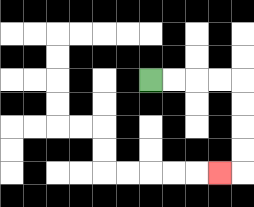{'start': '[6, 3]', 'end': '[9, 7]', 'path_directions': 'R,R,R,R,D,D,D,D,L', 'path_coordinates': '[[6, 3], [7, 3], [8, 3], [9, 3], [10, 3], [10, 4], [10, 5], [10, 6], [10, 7], [9, 7]]'}